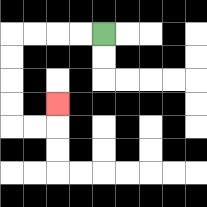{'start': '[4, 1]', 'end': '[2, 4]', 'path_directions': 'L,L,L,L,D,D,D,D,R,R,U', 'path_coordinates': '[[4, 1], [3, 1], [2, 1], [1, 1], [0, 1], [0, 2], [0, 3], [0, 4], [0, 5], [1, 5], [2, 5], [2, 4]]'}